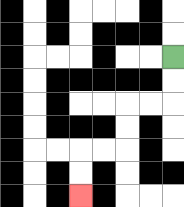{'start': '[7, 2]', 'end': '[3, 8]', 'path_directions': 'D,D,L,L,D,D,L,L,D,D', 'path_coordinates': '[[7, 2], [7, 3], [7, 4], [6, 4], [5, 4], [5, 5], [5, 6], [4, 6], [3, 6], [3, 7], [3, 8]]'}